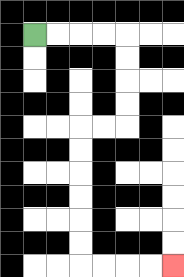{'start': '[1, 1]', 'end': '[7, 11]', 'path_directions': 'R,R,R,R,D,D,D,D,L,L,D,D,D,D,D,D,R,R,R,R', 'path_coordinates': '[[1, 1], [2, 1], [3, 1], [4, 1], [5, 1], [5, 2], [5, 3], [5, 4], [5, 5], [4, 5], [3, 5], [3, 6], [3, 7], [3, 8], [3, 9], [3, 10], [3, 11], [4, 11], [5, 11], [6, 11], [7, 11]]'}